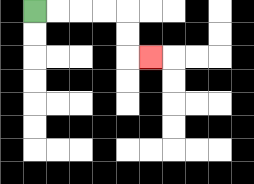{'start': '[1, 0]', 'end': '[6, 2]', 'path_directions': 'R,R,R,R,D,D,R', 'path_coordinates': '[[1, 0], [2, 0], [3, 0], [4, 0], [5, 0], [5, 1], [5, 2], [6, 2]]'}